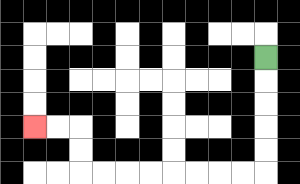{'start': '[11, 2]', 'end': '[1, 5]', 'path_directions': 'D,D,D,D,D,L,L,L,L,L,L,L,L,U,U,L,L', 'path_coordinates': '[[11, 2], [11, 3], [11, 4], [11, 5], [11, 6], [11, 7], [10, 7], [9, 7], [8, 7], [7, 7], [6, 7], [5, 7], [4, 7], [3, 7], [3, 6], [3, 5], [2, 5], [1, 5]]'}